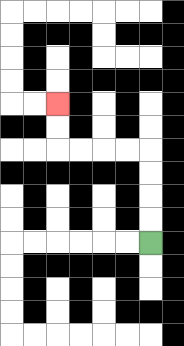{'start': '[6, 10]', 'end': '[2, 4]', 'path_directions': 'U,U,U,U,L,L,L,L,U,U', 'path_coordinates': '[[6, 10], [6, 9], [6, 8], [6, 7], [6, 6], [5, 6], [4, 6], [3, 6], [2, 6], [2, 5], [2, 4]]'}